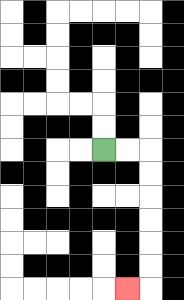{'start': '[4, 6]', 'end': '[5, 12]', 'path_directions': 'R,R,D,D,D,D,D,D,L', 'path_coordinates': '[[4, 6], [5, 6], [6, 6], [6, 7], [6, 8], [6, 9], [6, 10], [6, 11], [6, 12], [5, 12]]'}